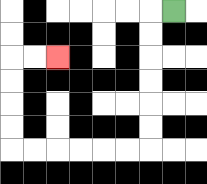{'start': '[7, 0]', 'end': '[2, 2]', 'path_directions': 'L,D,D,D,D,D,D,L,L,L,L,L,L,U,U,U,U,R,R', 'path_coordinates': '[[7, 0], [6, 0], [6, 1], [6, 2], [6, 3], [6, 4], [6, 5], [6, 6], [5, 6], [4, 6], [3, 6], [2, 6], [1, 6], [0, 6], [0, 5], [0, 4], [0, 3], [0, 2], [1, 2], [2, 2]]'}